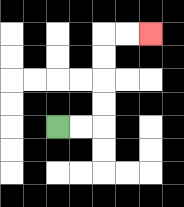{'start': '[2, 5]', 'end': '[6, 1]', 'path_directions': 'R,R,U,U,U,U,R,R', 'path_coordinates': '[[2, 5], [3, 5], [4, 5], [4, 4], [4, 3], [4, 2], [4, 1], [5, 1], [6, 1]]'}